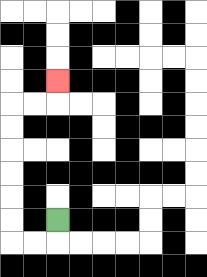{'start': '[2, 9]', 'end': '[2, 3]', 'path_directions': 'D,L,L,U,U,U,U,U,U,R,R,U', 'path_coordinates': '[[2, 9], [2, 10], [1, 10], [0, 10], [0, 9], [0, 8], [0, 7], [0, 6], [0, 5], [0, 4], [1, 4], [2, 4], [2, 3]]'}